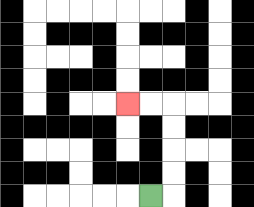{'start': '[6, 8]', 'end': '[5, 4]', 'path_directions': 'R,U,U,U,U,L,L', 'path_coordinates': '[[6, 8], [7, 8], [7, 7], [7, 6], [7, 5], [7, 4], [6, 4], [5, 4]]'}